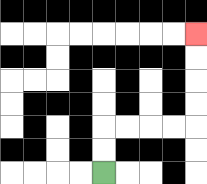{'start': '[4, 7]', 'end': '[8, 1]', 'path_directions': 'U,U,R,R,R,R,U,U,U,U', 'path_coordinates': '[[4, 7], [4, 6], [4, 5], [5, 5], [6, 5], [7, 5], [8, 5], [8, 4], [8, 3], [8, 2], [8, 1]]'}